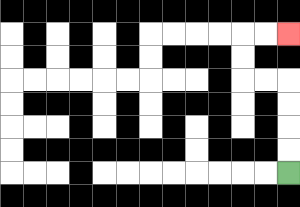{'start': '[12, 7]', 'end': '[12, 1]', 'path_directions': 'U,U,U,U,L,L,U,U,R,R', 'path_coordinates': '[[12, 7], [12, 6], [12, 5], [12, 4], [12, 3], [11, 3], [10, 3], [10, 2], [10, 1], [11, 1], [12, 1]]'}